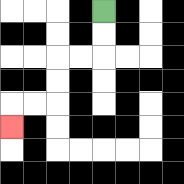{'start': '[4, 0]', 'end': '[0, 5]', 'path_directions': 'D,D,L,L,D,D,L,L,D', 'path_coordinates': '[[4, 0], [4, 1], [4, 2], [3, 2], [2, 2], [2, 3], [2, 4], [1, 4], [0, 4], [0, 5]]'}